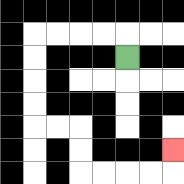{'start': '[5, 2]', 'end': '[7, 6]', 'path_directions': 'U,L,L,L,L,D,D,D,D,R,R,D,D,R,R,R,R,U', 'path_coordinates': '[[5, 2], [5, 1], [4, 1], [3, 1], [2, 1], [1, 1], [1, 2], [1, 3], [1, 4], [1, 5], [2, 5], [3, 5], [3, 6], [3, 7], [4, 7], [5, 7], [6, 7], [7, 7], [7, 6]]'}